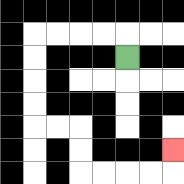{'start': '[5, 2]', 'end': '[7, 6]', 'path_directions': 'U,L,L,L,L,D,D,D,D,R,R,D,D,R,R,R,R,U', 'path_coordinates': '[[5, 2], [5, 1], [4, 1], [3, 1], [2, 1], [1, 1], [1, 2], [1, 3], [1, 4], [1, 5], [2, 5], [3, 5], [3, 6], [3, 7], [4, 7], [5, 7], [6, 7], [7, 7], [7, 6]]'}